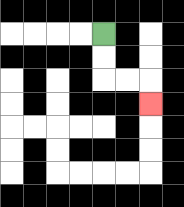{'start': '[4, 1]', 'end': '[6, 4]', 'path_directions': 'D,D,R,R,D', 'path_coordinates': '[[4, 1], [4, 2], [4, 3], [5, 3], [6, 3], [6, 4]]'}